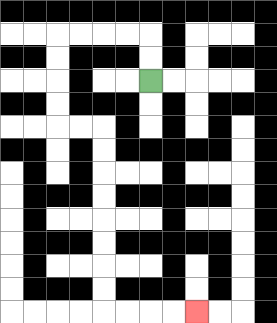{'start': '[6, 3]', 'end': '[8, 13]', 'path_directions': 'U,U,L,L,L,L,D,D,D,D,R,R,D,D,D,D,D,D,D,D,R,R,R,R', 'path_coordinates': '[[6, 3], [6, 2], [6, 1], [5, 1], [4, 1], [3, 1], [2, 1], [2, 2], [2, 3], [2, 4], [2, 5], [3, 5], [4, 5], [4, 6], [4, 7], [4, 8], [4, 9], [4, 10], [4, 11], [4, 12], [4, 13], [5, 13], [6, 13], [7, 13], [8, 13]]'}